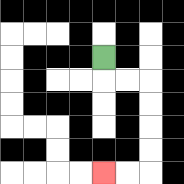{'start': '[4, 2]', 'end': '[4, 7]', 'path_directions': 'D,R,R,D,D,D,D,L,L', 'path_coordinates': '[[4, 2], [4, 3], [5, 3], [6, 3], [6, 4], [6, 5], [6, 6], [6, 7], [5, 7], [4, 7]]'}